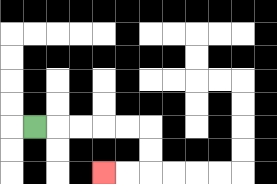{'start': '[1, 5]', 'end': '[4, 7]', 'path_directions': 'R,R,R,R,R,D,D,L,L', 'path_coordinates': '[[1, 5], [2, 5], [3, 5], [4, 5], [5, 5], [6, 5], [6, 6], [6, 7], [5, 7], [4, 7]]'}